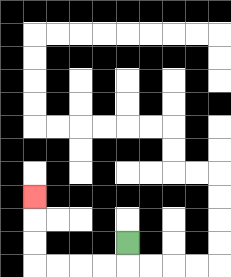{'start': '[5, 10]', 'end': '[1, 8]', 'path_directions': 'D,L,L,L,L,U,U,U', 'path_coordinates': '[[5, 10], [5, 11], [4, 11], [3, 11], [2, 11], [1, 11], [1, 10], [1, 9], [1, 8]]'}